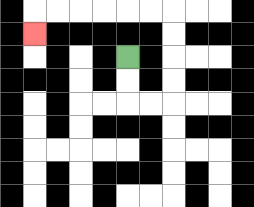{'start': '[5, 2]', 'end': '[1, 1]', 'path_directions': 'D,D,R,R,U,U,U,U,L,L,L,L,L,L,D', 'path_coordinates': '[[5, 2], [5, 3], [5, 4], [6, 4], [7, 4], [7, 3], [7, 2], [7, 1], [7, 0], [6, 0], [5, 0], [4, 0], [3, 0], [2, 0], [1, 0], [1, 1]]'}